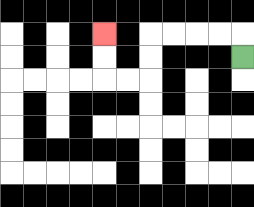{'start': '[10, 2]', 'end': '[4, 1]', 'path_directions': 'U,L,L,L,L,D,D,L,L,U,U', 'path_coordinates': '[[10, 2], [10, 1], [9, 1], [8, 1], [7, 1], [6, 1], [6, 2], [6, 3], [5, 3], [4, 3], [4, 2], [4, 1]]'}